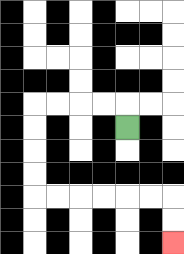{'start': '[5, 5]', 'end': '[7, 10]', 'path_directions': 'U,L,L,L,L,D,D,D,D,R,R,R,R,R,R,D,D', 'path_coordinates': '[[5, 5], [5, 4], [4, 4], [3, 4], [2, 4], [1, 4], [1, 5], [1, 6], [1, 7], [1, 8], [2, 8], [3, 8], [4, 8], [5, 8], [6, 8], [7, 8], [7, 9], [7, 10]]'}